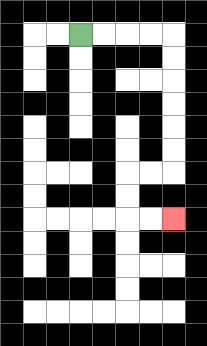{'start': '[3, 1]', 'end': '[7, 9]', 'path_directions': 'R,R,R,R,D,D,D,D,D,D,L,L,D,D,R,R', 'path_coordinates': '[[3, 1], [4, 1], [5, 1], [6, 1], [7, 1], [7, 2], [7, 3], [7, 4], [7, 5], [7, 6], [7, 7], [6, 7], [5, 7], [5, 8], [5, 9], [6, 9], [7, 9]]'}